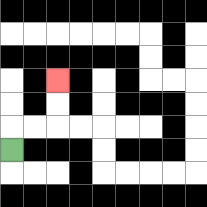{'start': '[0, 6]', 'end': '[2, 3]', 'path_directions': 'U,R,R,U,U', 'path_coordinates': '[[0, 6], [0, 5], [1, 5], [2, 5], [2, 4], [2, 3]]'}